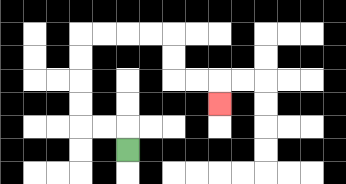{'start': '[5, 6]', 'end': '[9, 4]', 'path_directions': 'U,L,L,U,U,U,U,R,R,R,R,D,D,R,R,D', 'path_coordinates': '[[5, 6], [5, 5], [4, 5], [3, 5], [3, 4], [3, 3], [3, 2], [3, 1], [4, 1], [5, 1], [6, 1], [7, 1], [7, 2], [7, 3], [8, 3], [9, 3], [9, 4]]'}